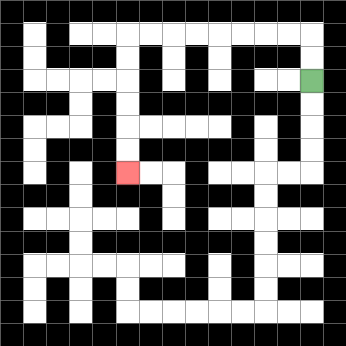{'start': '[13, 3]', 'end': '[5, 7]', 'path_directions': 'U,U,L,L,L,L,L,L,L,L,D,D,D,D,D,D', 'path_coordinates': '[[13, 3], [13, 2], [13, 1], [12, 1], [11, 1], [10, 1], [9, 1], [8, 1], [7, 1], [6, 1], [5, 1], [5, 2], [5, 3], [5, 4], [5, 5], [5, 6], [5, 7]]'}